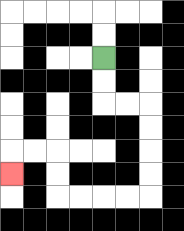{'start': '[4, 2]', 'end': '[0, 7]', 'path_directions': 'D,D,R,R,D,D,D,D,L,L,L,L,U,U,L,L,D', 'path_coordinates': '[[4, 2], [4, 3], [4, 4], [5, 4], [6, 4], [6, 5], [6, 6], [6, 7], [6, 8], [5, 8], [4, 8], [3, 8], [2, 8], [2, 7], [2, 6], [1, 6], [0, 6], [0, 7]]'}